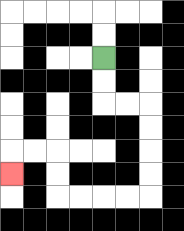{'start': '[4, 2]', 'end': '[0, 7]', 'path_directions': 'D,D,R,R,D,D,D,D,L,L,L,L,U,U,L,L,D', 'path_coordinates': '[[4, 2], [4, 3], [4, 4], [5, 4], [6, 4], [6, 5], [6, 6], [6, 7], [6, 8], [5, 8], [4, 8], [3, 8], [2, 8], [2, 7], [2, 6], [1, 6], [0, 6], [0, 7]]'}